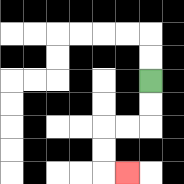{'start': '[6, 3]', 'end': '[5, 7]', 'path_directions': 'D,D,L,L,D,D,R', 'path_coordinates': '[[6, 3], [6, 4], [6, 5], [5, 5], [4, 5], [4, 6], [4, 7], [5, 7]]'}